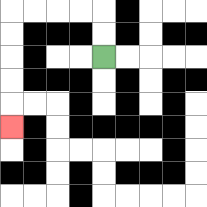{'start': '[4, 2]', 'end': '[0, 5]', 'path_directions': 'U,U,L,L,L,L,D,D,D,D,D', 'path_coordinates': '[[4, 2], [4, 1], [4, 0], [3, 0], [2, 0], [1, 0], [0, 0], [0, 1], [0, 2], [0, 3], [0, 4], [0, 5]]'}